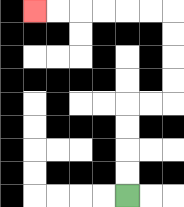{'start': '[5, 8]', 'end': '[1, 0]', 'path_directions': 'U,U,U,U,R,R,U,U,U,U,L,L,L,L,L,L', 'path_coordinates': '[[5, 8], [5, 7], [5, 6], [5, 5], [5, 4], [6, 4], [7, 4], [7, 3], [7, 2], [7, 1], [7, 0], [6, 0], [5, 0], [4, 0], [3, 0], [2, 0], [1, 0]]'}